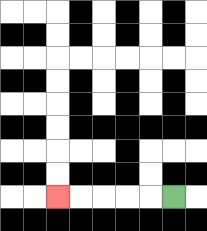{'start': '[7, 8]', 'end': '[2, 8]', 'path_directions': 'L,L,L,L,L', 'path_coordinates': '[[7, 8], [6, 8], [5, 8], [4, 8], [3, 8], [2, 8]]'}